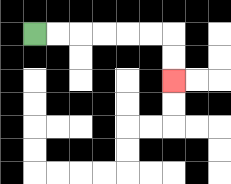{'start': '[1, 1]', 'end': '[7, 3]', 'path_directions': 'R,R,R,R,R,R,D,D', 'path_coordinates': '[[1, 1], [2, 1], [3, 1], [4, 1], [5, 1], [6, 1], [7, 1], [7, 2], [7, 3]]'}